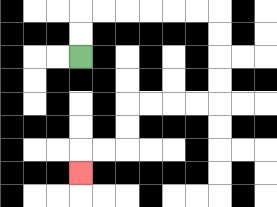{'start': '[3, 2]', 'end': '[3, 7]', 'path_directions': 'U,U,R,R,R,R,R,R,D,D,D,D,L,L,L,L,D,D,L,L,D', 'path_coordinates': '[[3, 2], [3, 1], [3, 0], [4, 0], [5, 0], [6, 0], [7, 0], [8, 0], [9, 0], [9, 1], [9, 2], [9, 3], [9, 4], [8, 4], [7, 4], [6, 4], [5, 4], [5, 5], [5, 6], [4, 6], [3, 6], [3, 7]]'}